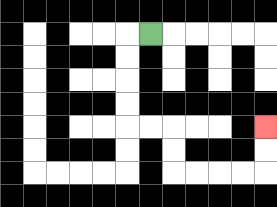{'start': '[6, 1]', 'end': '[11, 5]', 'path_directions': 'L,D,D,D,D,R,R,D,D,R,R,R,R,U,U', 'path_coordinates': '[[6, 1], [5, 1], [5, 2], [5, 3], [5, 4], [5, 5], [6, 5], [7, 5], [7, 6], [7, 7], [8, 7], [9, 7], [10, 7], [11, 7], [11, 6], [11, 5]]'}